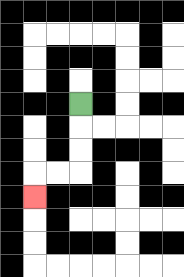{'start': '[3, 4]', 'end': '[1, 8]', 'path_directions': 'D,D,D,L,L,D', 'path_coordinates': '[[3, 4], [3, 5], [3, 6], [3, 7], [2, 7], [1, 7], [1, 8]]'}